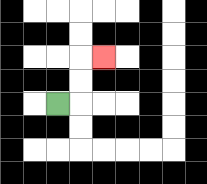{'start': '[2, 4]', 'end': '[4, 2]', 'path_directions': 'R,U,U,R', 'path_coordinates': '[[2, 4], [3, 4], [3, 3], [3, 2], [4, 2]]'}